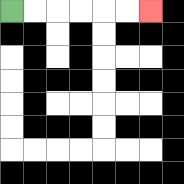{'start': '[0, 0]', 'end': '[6, 0]', 'path_directions': 'R,R,R,R,R,R', 'path_coordinates': '[[0, 0], [1, 0], [2, 0], [3, 0], [4, 0], [5, 0], [6, 0]]'}